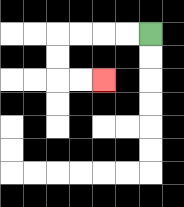{'start': '[6, 1]', 'end': '[4, 3]', 'path_directions': 'L,L,L,L,D,D,R,R', 'path_coordinates': '[[6, 1], [5, 1], [4, 1], [3, 1], [2, 1], [2, 2], [2, 3], [3, 3], [4, 3]]'}